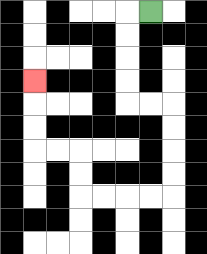{'start': '[6, 0]', 'end': '[1, 3]', 'path_directions': 'L,D,D,D,D,R,R,D,D,D,D,L,L,L,L,U,U,L,L,U,U,U', 'path_coordinates': '[[6, 0], [5, 0], [5, 1], [5, 2], [5, 3], [5, 4], [6, 4], [7, 4], [7, 5], [7, 6], [7, 7], [7, 8], [6, 8], [5, 8], [4, 8], [3, 8], [3, 7], [3, 6], [2, 6], [1, 6], [1, 5], [1, 4], [1, 3]]'}